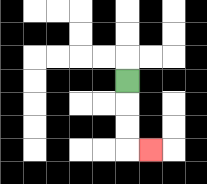{'start': '[5, 3]', 'end': '[6, 6]', 'path_directions': 'D,D,D,R', 'path_coordinates': '[[5, 3], [5, 4], [5, 5], [5, 6], [6, 6]]'}